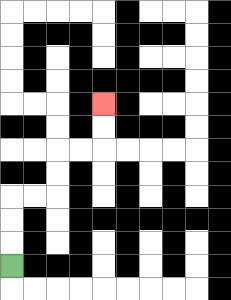{'start': '[0, 11]', 'end': '[4, 4]', 'path_directions': 'U,U,U,R,R,U,U,R,R,U,U', 'path_coordinates': '[[0, 11], [0, 10], [0, 9], [0, 8], [1, 8], [2, 8], [2, 7], [2, 6], [3, 6], [4, 6], [4, 5], [4, 4]]'}